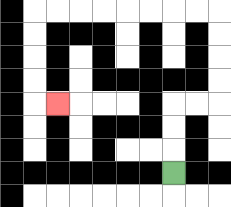{'start': '[7, 7]', 'end': '[2, 4]', 'path_directions': 'U,U,U,R,R,U,U,U,U,L,L,L,L,L,L,L,L,D,D,D,D,R', 'path_coordinates': '[[7, 7], [7, 6], [7, 5], [7, 4], [8, 4], [9, 4], [9, 3], [9, 2], [9, 1], [9, 0], [8, 0], [7, 0], [6, 0], [5, 0], [4, 0], [3, 0], [2, 0], [1, 0], [1, 1], [1, 2], [1, 3], [1, 4], [2, 4]]'}